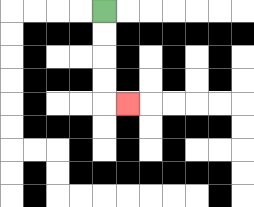{'start': '[4, 0]', 'end': '[5, 4]', 'path_directions': 'D,D,D,D,R', 'path_coordinates': '[[4, 0], [4, 1], [4, 2], [4, 3], [4, 4], [5, 4]]'}